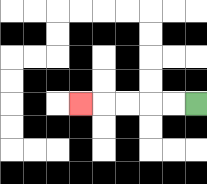{'start': '[8, 4]', 'end': '[3, 4]', 'path_directions': 'L,L,L,L,L', 'path_coordinates': '[[8, 4], [7, 4], [6, 4], [5, 4], [4, 4], [3, 4]]'}